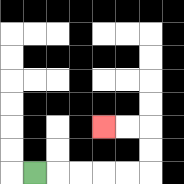{'start': '[1, 7]', 'end': '[4, 5]', 'path_directions': 'R,R,R,R,R,U,U,L,L', 'path_coordinates': '[[1, 7], [2, 7], [3, 7], [4, 7], [5, 7], [6, 7], [6, 6], [6, 5], [5, 5], [4, 5]]'}